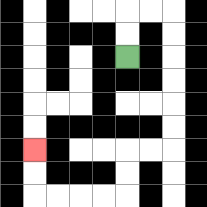{'start': '[5, 2]', 'end': '[1, 6]', 'path_directions': 'U,U,R,R,D,D,D,D,D,D,L,L,D,D,L,L,L,L,U,U', 'path_coordinates': '[[5, 2], [5, 1], [5, 0], [6, 0], [7, 0], [7, 1], [7, 2], [7, 3], [7, 4], [7, 5], [7, 6], [6, 6], [5, 6], [5, 7], [5, 8], [4, 8], [3, 8], [2, 8], [1, 8], [1, 7], [1, 6]]'}